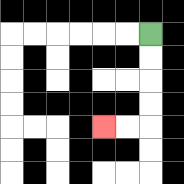{'start': '[6, 1]', 'end': '[4, 5]', 'path_directions': 'D,D,D,D,L,L', 'path_coordinates': '[[6, 1], [6, 2], [6, 3], [6, 4], [6, 5], [5, 5], [4, 5]]'}